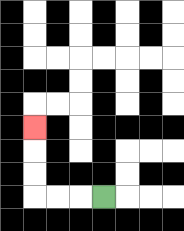{'start': '[4, 8]', 'end': '[1, 5]', 'path_directions': 'L,L,L,U,U,U', 'path_coordinates': '[[4, 8], [3, 8], [2, 8], [1, 8], [1, 7], [1, 6], [1, 5]]'}